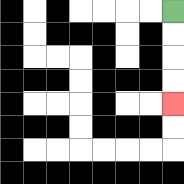{'start': '[7, 0]', 'end': '[7, 4]', 'path_directions': 'D,D,D,D', 'path_coordinates': '[[7, 0], [7, 1], [7, 2], [7, 3], [7, 4]]'}